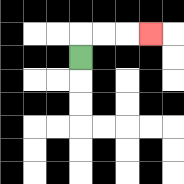{'start': '[3, 2]', 'end': '[6, 1]', 'path_directions': 'U,R,R,R', 'path_coordinates': '[[3, 2], [3, 1], [4, 1], [5, 1], [6, 1]]'}